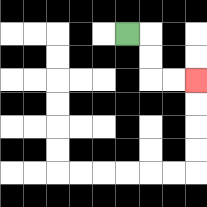{'start': '[5, 1]', 'end': '[8, 3]', 'path_directions': 'R,D,D,R,R', 'path_coordinates': '[[5, 1], [6, 1], [6, 2], [6, 3], [7, 3], [8, 3]]'}